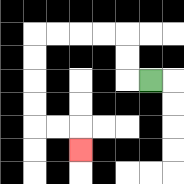{'start': '[6, 3]', 'end': '[3, 6]', 'path_directions': 'L,U,U,L,L,L,L,D,D,D,D,R,R,D', 'path_coordinates': '[[6, 3], [5, 3], [5, 2], [5, 1], [4, 1], [3, 1], [2, 1], [1, 1], [1, 2], [1, 3], [1, 4], [1, 5], [2, 5], [3, 5], [3, 6]]'}